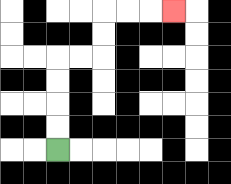{'start': '[2, 6]', 'end': '[7, 0]', 'path_directions': 'U,U,U,U,R,R,U,U,R,R,R', 'path_coordinates': '[[2, 6], [2, 5], [2, 4], [2, 3], [2, 2], [3, 2], [4, 2], [4, 1], [4, 0], [5, 0], [6, 0], [7, 0]]'}